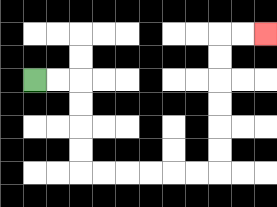{'start': '[1, 3]', 'end': '[11, 1]', 'path_directions': 'R,R,D,D,D,D,R,R,R,R,R,R,U,U,U,U,U,U,R,R', 'path_coordinates': '[[1, 3], [2, 3], [3, 3], [3, 4], [3, 5], [3, 6], [3, 7], [4, 7], [5, 7], [6, 7], [7, 7], [8, 7], [9, 7], [9, 6], [9, 5], [9, 4], [9, 3], [9, 2], [9, 1], [10, 1], [11, 1]]'}